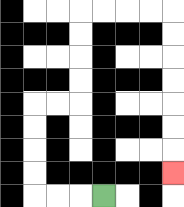{'start': '[4, 8]', 'end': '[7, 7]', 'path_directions': 'L,L,L,U,U,U,U,R,R,U,U,U,U,R,R,R,R,D,D,D,D,D,D,D', 'path_coordinates': '[[4, 8], [3, 8], [2, 8], [1, 8], [1, 7], [1, 6], [1, 5], [1, 4], [2, 4], [3, 4], [3, 3], [3, 2], [3, 1], [3, 0], [4, 0], [5, 0], [6, 0], [7, 0], [7, 1], [7, 2], [7, 3], [7, 4], [7, 5], [7, 6], [7, 7]]'}